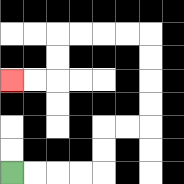{'start': '[0, 7]', 'end': '[0, 3]', 'path_directions': 'R,R,R,R,U,U,R,R,U,U,U,U,L,L,L,L,D,D,L,L', 'path_coordinates': '[[0, 7], [1, 7], [2, 7], [3, 7], [4, 7], [4, 6], [4, 5], [5, 5], [6, 5], [6, 4], [6, 3], [6, 2], [6, 1], [5, 1], [4, 1], [3, 1], [2, 1], [2, 2], [2, 3], [1, 3], [0, 3]]'}